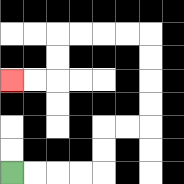{'start': '[0, 7]', 'end': '[0, 3]', 'path_directions': 'R,R,R,R,U,U,R,R,U,U,U,U,L,L,L,L,D,D,L,L', 'path_coordinates': '[[0, 7], [1, 7], [2, 7], [3, 7], [4, 7], [4, 6], [4, 5], [5, 5], [6, 5], [6, 4], [6, 3], [6, 2], [6, 1], [5, 1], [4, 1], [3, 1], [2, 1], [2, 2], [2, 3], [1, 3], [0, 3]]'}